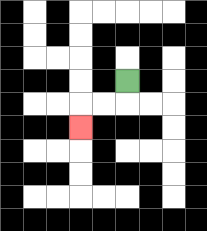{'start': '[5, 3]', 'end': '[3, 5]', 'path_directions': 'D,L,L,D', 'path_coordinates': '[[5, 3], [5, 4], [4, 4], [3, 4], [3, 5]]'}